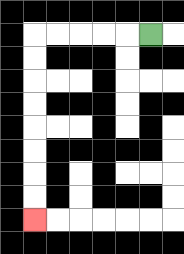{'start': '[6, 1]', 'end': '[1, 9]', 'path_directions': 'L,L,L,L,L,D,D,D,D,D,D,D,D', 'path_coordinates': '[[6, 1], [5, 1], [4, 1], [3, 1], [2, 1], [1, 1], [1, 2], [1, 3], [1, 4], [1, 5], [1, 6], [1, 7], [1, 8], [1, 9]]'}